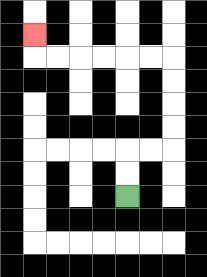{'start': '[5, 8]', 'end': '[1, 1]', 'path_directions': 'U,U,R,R,U,U,U,U,L,L,L,L,L,L,U', 'path_coordinates': '[[5, 8], [5, 7], [5, 6], [6, 6], [7, 6], [7, 5], [7, 4], [7, 3], [7, 2], [6, 2], [5, 2], [4, 2], [3, 2], [2, 2], [1, 2], [1, 1]]'}